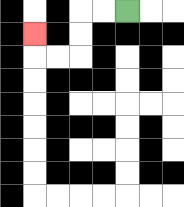{'start': '[5, 0]', 'end': '[1, 1]', 'path_directions': 'L,L,D,D,L,L,U', 'path_coordinates': '[[5, 0], [4, 0], [3, 0], [3, 1], [3, 2], [2, 2], [1, 2], [1, 1]]'}